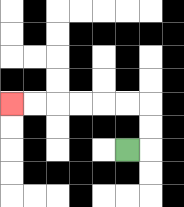{'start': '[5, 6]', 'end': '[0, 4]', 'path_directions': 'R,U,U,L,L,L,L,L,L', 'path_coordinates': '[[5, 6], [6, 6], [6, 5], [6, 4], [5, 4], [4, 4], [3, 4], [2, 4], [1, 4], [0, 4]]'}